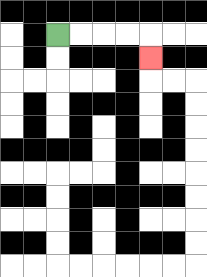{'start': '[2, 1]', 'end': '[6, 2]', 'path_directions': 'R,R,R,R,D', 'path_coordinates': '[[2, 1], [3, 1], [4, 1], [5, 1], [6, 1], [6, 2]]'}